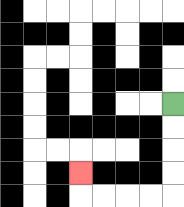{'start': '[7, 4]', 'end': '[3, 7]', 'path_directions': 'D,D,D,D,L,L,L,L,U', 'path_coordinates': '[[7, 4], [7, 5], [7, 6], [7, 7], [7, 8], [6, 8], [5, 8], [4, 8], [3, 8], [3, 7]]'}